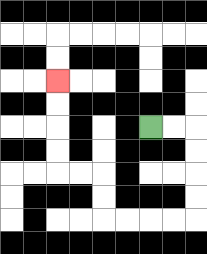{'start': '[6, 5]', 'end': '[2, 3]', 'path_directions': 'R,R,D,D,D,D,L,L,L,L,U,U,L,L,U,U,U,U', 'path_coordinates': '[[6, 5], [7, 5], [8, 5], [8, 6], [8, 7], [8, 8], [8, 9], [7, 9], [6, 9], [5, 9], [4, 9], [4, 8], [4, 7], [3, 7], [2, 7], [2, 6], [2, 5], [2, 4], [2, 3]]'}